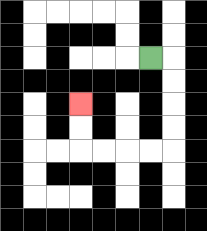{'start': '[6, 2]', 'end': '[3, 4]', 'path_directions': 'R,D,D,D,D,L,L,L,L,U,U', 'path_coordinates': '[[6, 2], [7, 2], [7, 3], [7, 4], [7, 5], [7, 6], [6, 6], [5, 6], [4, 6], [3, 6], [3, 5], [3, 4]]'}